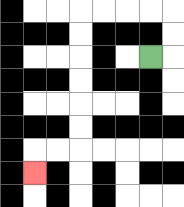{'start': '[6, 2]', 'end': '[1, 7]', 'path_directions': 'R,U,U,L,L,L,L,D,D,D,D,D,D,L,L,D', 'path_coordinates': '[[6, 2], [7, 2], [7, 1], [7, 0], [6, 0], [5, 0], [4, 0], [3, 0], [3, 1], [3, 2], [3, 3], [3, 4], [3, 5], [3, 6], [2, 6], [1, 6], [1, 7]]'}